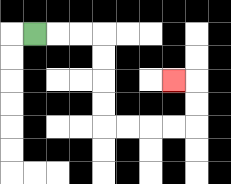{'start': '[1, 1]', 'end': '[7, 3]', 'path_directions': 'R,R,R,D,D,D,D,R,R,R,R,U,U,L', 'path_coordinates': '[[1, 1], [2, 1], [3, 1], [4, 1], [4, 2], [4, 3], [4, 4], [4, 5], [5, 5], [6, 5], [7, 5], [8, 5], [8, 4], [8, 3], [7, 3]]'}